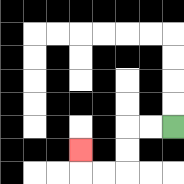{'start': '[7, 5]', 'end': '[3, 6]', 'path_directions': 'L,L,D,D,L,L,U', 'path_coordinates': '[[7, 5], [6, 5], [5, 5], [5, 6], [5, 7], [4, 7], [3, 7], [3, 6]]'}